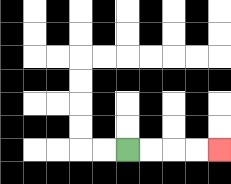{'start': '[5, 6]', 'end': '[9, 6]', 'path_directions': 'R,R,R,R', 'path_coordinates': '[[5, 6], [6, 6], [7, 6], [8, 6], [9, 6]]'}